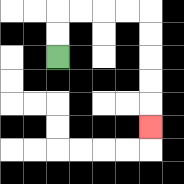{'start': '[2, 2]', 'end': '[6, 5]', 'path_directions': 'U,U,R,R,R,R,D,D,D,D,D', 'path_coordinates': '[[2, 2], [2, 1], [2, 0], [3, 0], [4, 0], [5, 0], [6, 0], [6, 1], [6, 2], [6, 3], [6, 4], [6, 5]]'}